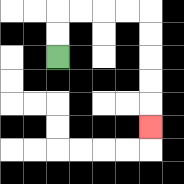{'start': '[2, 2]', 'end': '[6, 5]', 'path_directions': 'U,U,R,R,R,R,D,D,D,D,D', 'path_coordinates': '[[2, 2], [2, 1], [2, 0], [3, 0], [4, 0], [5, 0], [6, 0], [6, 1], [6, 2], [6, 3], [6, 4], [6, 5]]'}